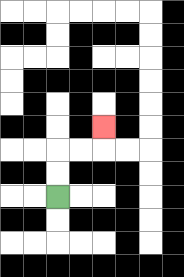{'start': '[2, 8]', 'end': '[4, 5]', 'path_directions': 'U,U,R,R,U', 'path_coordinates': '[[2, 8], [2, 7], [2, 6], [3, 6], [4, 6], [4, 5]]'}